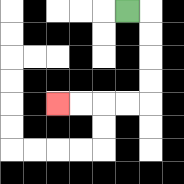{'start': '[5, 0]', 'end': '[2, 4]', 'path_directions': 'R,D,D,D,D,L,L,L,L', 'path_coordinates': '[[5, 0], [6, 0], [6, 1], [6, 2], [6, 3], [6, 4], [5, 4], [4, 4], [3, 4], [2, 4]]'}